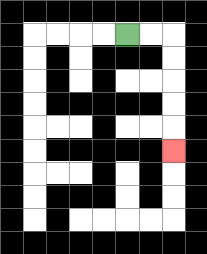{'start': '[5, 1]', 'end': '[7, 6]', 'path_directions': 'R,R,D,D,D,D,D', 'path_coordinates': '[[5, 1], [6, 1], [7, 1], [7, 2], [7, 3], [7, 4], [7, 5], [7, 6]]'}